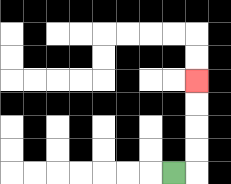{'start': '[7, 7]', 'end': '[8, 3]', 'path_directions': 'R,U,U,U,U', 'path_coordinates': '[[7, 7], [8, 7], [8, 6], [8, 5], [8, 4], [8, 3]]'}